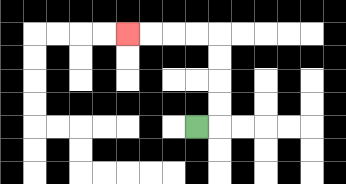{'start': '[8, 5]', 'end': '[5, 1]', 'path_directions': 'R,U,U,U,U,L,L,L,L', 'path_coordinates': '[[8, 5], [9, 5], [9, 4], [9, 3], [9, 2], [9, 1], [8, 1], [7, 1], [6, 1], [5, 1]]'}